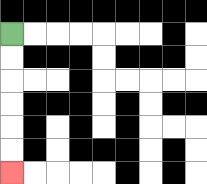{'start': '[0, 1]', 'end': '[0, 7]', 'path_directions': 'D,D,D,D,D,D', 'path_coordinates': '[[0, 1], [0, 2], [0, 3], [0, 4], [0, 5], [0, 6], [0, 7]]'}